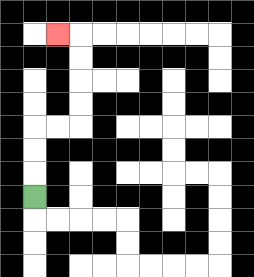{'start': '[1, 8]', 'end': '[2, 1]', 'path_directions': 'U,U,U,R,R,U,U,U,U,L', 'path_coordinates': '[[1, 8], [1, 7], [1, 6], [1, 5], [2, 5], [3, 5], [3, 4], [3, 3], [3, 2], [3, 1], [2, 1]]'}